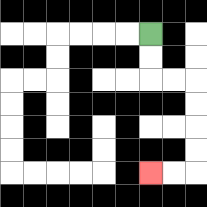{'start': '[6, 1]', 'end': '[6, 7]', 'path_directions': 'D,D,R,R,D,D,D,D,L,L', 'path_coordinates': '[[6, 1], [6, 2], [6, 3], [7, 3], [8, 3], [8, 4], [8, 5], [8, 6], [8, 7], [7, 7], [6, 7]]'}